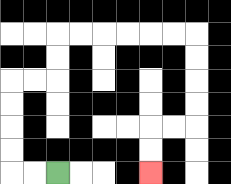{'start': '[2, 7]', 'end': '[6, 7]', 'path_directions': 'L,L,U,U,U,U,R,R,U,U,R,R,R,R,R,R,D,D,D,D,L,L,D,D', 'path_coordinates': '[[2, 7], [1, 7], [0, 7], [0, 6], [0, 5], [0, 4], [0, 3], [1, 3], [2, 3], [2, 2], [2, 1], [3, 1], [4, 1], [5, 1], [6, 1], [7, 1], [8, 1], [8, 2], [8, 3], [8, 4], [8, 5], [7, 5], [6, 5], [6, 6], [6, 7]]'}